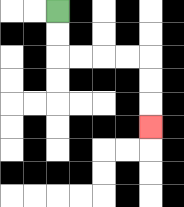{'start': '[2, 0]', 'end': '[6, 5]', 'path_directions': 'D,D,R,R,R,R,D,D,D', 'path_coordinates': '[[2, 0], [2, 1], [2, 2], [3, 2], [4, 2], [5, 2], [6, 2], [6, 3], [6, 4], [6, 5]]'}